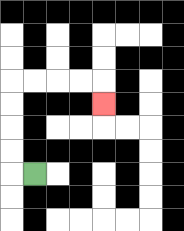{'start': '[1, 7]', 'end': '[4, 4]', 'path_directions': 'L,U,U,U,U,R,R,R,R,D', 'path_coordinates': '[[1, 7], [0, 7], [0, 6], [0, 5], [0, 4], [0, 3], [1, 3], [2, 3], [3, 3], [4, 3], [4, 4]]'}